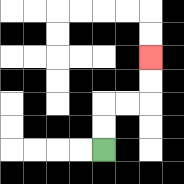{'start': '[4, 6]', 'end': '[6, 2]', 'path_directions': 'U,U,R,R,U,U', 'path_coordinates': '[[4, 6], [4, 5], [4, 4], [5, 4], [6, 4], [6, 3], [6, 2]]'}